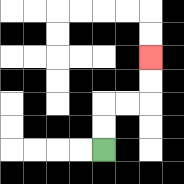{'start': '[4, 6]', 'end': '[6, 2]', 'path_directions': 'U,U,R,R,U,U', 'path_coordinates': '[[4, 6], [4, 5], [4, 4], [5, 4], [6, 4], [6, 3], [6, 2]]'}